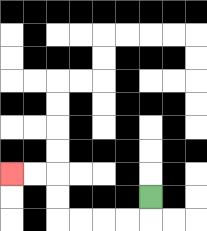{'start': '[6, 8]', 'end': '[0, 7]', 'path_directions': 'D,L,L,L,L,U,U,L,L', 'path_coordinates': '[[6, 8], [6, 9], [5, 9], [4, 9], [3, 9], [2, 9], [2, 8], [2, 7], [1, 7], [0, 7]]'}